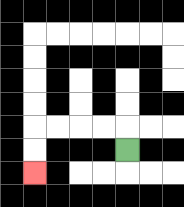{'start': '[5, 6]', 'end': '[1, 7]', 'path_directions': 'U,L,L,L,L,D,D', 'path_coordinates': '[[5, 6], [5, 5], [4, 5], [3, 5], [2, 5], [1, 5], [1, 6], [1, 7]]'}